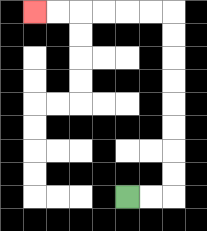{'start': '[5, 8]', 'end': '[1, 0]', 'path_directions': 'R,R,U,U,U,U,U,U,U,U,L,L,L,L,L,L', 'path_coordinates': '[[5, 8], [6, 8], [7, 8], [7, 7], [7, 6], [7, 5], [7, 4], [7, 3], [7, 2], [7, 1], [7, 0], [6, 0], [5, 0], [4, 0], [3, 0], [2, 0], [1, 0]]'}